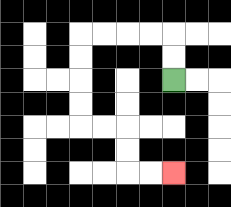{'start': '[7, 3]', 'end': '[7, 7]', 'path_directions': 'U,U,L,L,L,L,D,D,D,D,R,R,D,D,R,R', 'path_coordinates': '[[7, 3], [7, 2], [7, 1], [6, 1], [5, 1], [4, 1], [3, 1], [3, 2], [3, 3], [3, 4], [3, 5], [4, 5], [5, 5], [5, 6], [5, 7], [6, 7], [7, 7]]'}